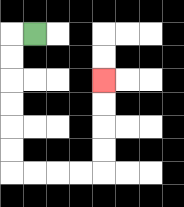{'start': '[1, 1]', 'end': '[4, 3]', 'path_directions': 'L,D,D,D,D,D,D,R,R,R,R,U,U,U,U', 'path_coordinates': '[[1, 1], [0, 1], [0, 2], [0, 3], [0, 4], [0, 5], [0, 6], [0, 7], [1, 7], [2, 7], [3, 7], [4, 7], [4, 6], [4, 5], [4, 4], [4, 3]]'}